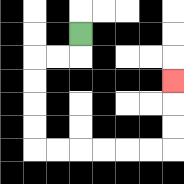{'start': '[3, 1]', 'end': '[7, 3]', 'path_directions': 'D,L,L,D,D,D,D,R,R,R,R,R,R,U,U,U', 'path_coordinates': '[[3, 1], [3, 2], [2, 2], [1, 2], [1, 3], [1, 4], [1, 5], [1, 6], [2, 6], [3, 6], [4, 6], [5, 6], [6, 6], [7, 6], [7, 5], [7, 4], [7, 3]]'}